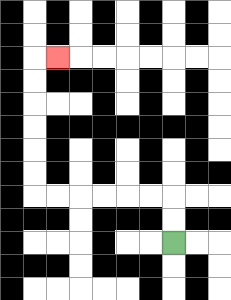{'start': '[7, 10]', 'end': '[2, 2]', 'path_directions': 'U,U,L,L,L,L,L,L,U,U,U,U,U,U,R', 'path_coordinates': '[[7, 10], [7, 9], [7, 8], [6, 8], [5, 8], [4, 8], [3, 8], [2, 8], [1, 8], [1, 7], [1, 6], [1, 5], [1, 4], [1, 3], [1, 2], [2, 2]]'}